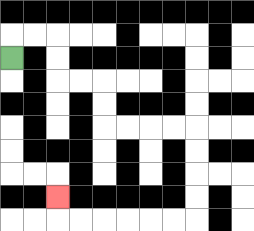{'start': '[0, 2]', 'end': '[2, 8]', 'path_directions': 'U,R,R,D,D,R,R,D,D,R,R,R,R,D,D,D,D,L,L,L,L,L,L,U', 'path_coordinates': '[[0, 2], [0, 1], [1, 1], [2, 1], [2, 2], [2, 3], [3, 3], [4, 3], [4, 4], [4, 5], [5, 5], [6, 5], [7, 5], [8, 5], [8, 6], [8, 7], [8, 8], [8, 9], [7, 9], [6, 9], [5, 9], [4, 9], [3, 9], [2, 9], [2, 8]]'}